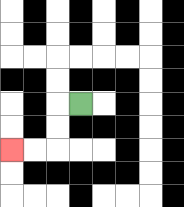{'start': '[3, 4]', 'end': '[0, 6]', 'path_directions': 'L,D,D,L,L', 'path_coordinates': '[[3, 4], [2, 4], [2, 5], [2, 6], [1, 6], [0, 6]]'}